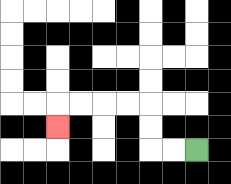{'start': '[8, 6]', 'end': '[2, 5]', 'path_directions': 'L,L,U,U,L,L,L,L,D', 'path_coordinates': '[[8, 6], [7, 6], [6, 6], [6, 5], [6, 4], [5, 4], [4, 4], [3, 4], [2, 4], [2, 5]]'}